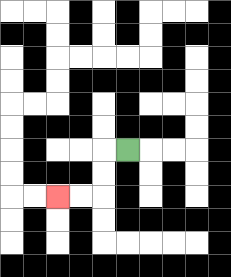{'start': '[5, 6]', 'end': '[2, 8]', 'path_directions': 'L,D,D,L,L', 'path_coordinates': '[[5, 6], [4, 6], [4, 7], [4, 8], [3, 8], [2, 8]]'}